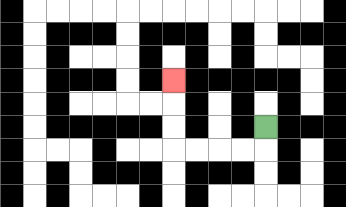{'start': '[11, 5]', 'end': '[7, 3]', 'path_directions': 'D,L,L,L,L,U,U,U', 'path_coordinates': '[[11, 5], [11, 6], [10, 6], [9, 6], [8, 6], [7, 6], [7, 5], [7, 4], [7, 3]]'}